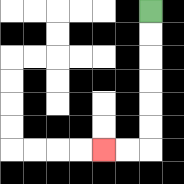{'start': '[6, 0]', 'end': '[4, 6]', 'path_directions': 'D,D,D,D,D,D,L,L', 'path_coordinates': '[[6, 0], [6, 1], [6, 2], [6, 3], [6, 4], [6, 5], [6, 6], [5, 6], [4, 6]]'}